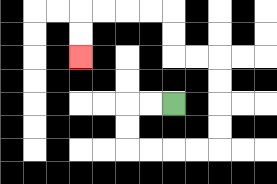{'start': '[7, 4]', 'end': '[3, 2]', 'path_directions': 'L,L,D,D,R,R,R,R,U,U,U,U,L,L,U,U,L,L,L,L,D,D', 'path_coordinates': '[[7, 4], [6, 4], [5, 4], [5, 5], [5, 6], [6, 6], [7, 6], [8, 6], [9, 6], [9, 5], [9, 4], [9, 3], [9, 2], [8, 2], [7, 2], [7, 1], [7, 0], [6, 0], [5, 0], [4, 0], [3, 0], [3, 1], [3, 2]]'}